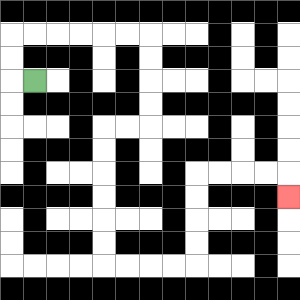{'start': '[1, 3]', 'end': '[12, 8]', 'path_directions': 'L,U,U,R,R,R,R,R,R,D,D,D,D,L,L,D,D,D,D,D,D,R,R,R,R,U,U,U,U,R,R,R,R,D', 'path_coordinates': '[[1, 3], [0, 3], [0, 2], [0, 1], [1, 1], [2, 1], [3, 1], [4, 1], [5, 1], [6, 1], [6, 2], [6, 3], [6, 4], [6, 5], [5, 5], [4, 5], [4, 6], [4, 7], [4, 8], [4, 9], [4, 10], [4, 11], [5, 11], [6, 11], [7, 11], [8, 11], [8, 10], [8, 9], [8, 8], [8, 7], [9, 7], [10, 7], [11, 7], [12, 7], [12, 8]]'}